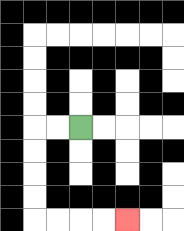{'start': '[3, 5]', 'end': '[5, 9]', 'path_directions': 'L,L,D,D,D,D,R,R,R,R', 'path_coordinates': '[[3, 5], [2, 5], [1, 5], [1, 6], [1, 7], [1, 8], [1, 9], [2, 9], [3, 9], [4, 9], [5, 9]]'}